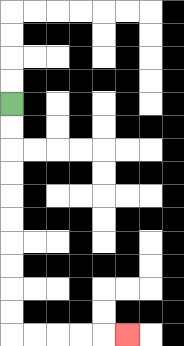{'start': '[0, 4]', 'end': '[5, 14]', 'path_directions': 'D,D,D,D,D,D,D,D,D,D,R,R,R,R,R', 'path_coordinates': '[[0, 4], [0, 5], [0, 6], [0, 7], [0, 8], [0, 9], [0, 10], [0, 11], [0, 12], [0, 13], [0, 14], [1, 14], [2, 14], [3, 14], [4, 14], [5, 14]]'}